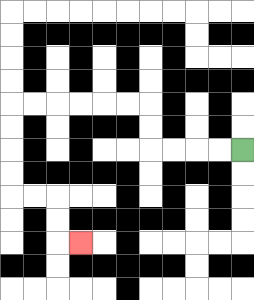{'start': '[10, 6]', 'end': '[3, 10]', 'path_directions': 'L,L,L,L,U,U,L,L,L,L,L,L,D,D,D,D,R,R,D,D,R', 'path_coordinates': '[[10, 6], [9, 6], [8, 6], [7, 6], [6, 6], [6, 5], [6, 4], [5, 4], [4, 4], [3, 4], [2, 4], [1, 4], [0, 4], [0, 5], [0, 6], [0, 7], [0, 8], [1, 8], [2, 8], [2, 9], [2, 10], [3, 10]]'}